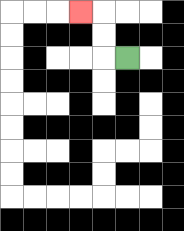{'start': '[5, 2]', 'end': '[3, 0]', 'path_directions': 'L,U,U,L', 'path_coordinates': '[[5, 2], [4, 2], [4, 1], [4, 0], [3, 0]]'}